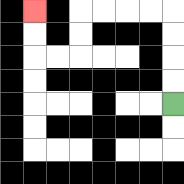{'start': '[7, 4]', 'end': '[1, 0]', 'path_directions': 'U,U,U,U,L,L,L,L,D,D,L,L,U,U', 'path_coordinates': '[[7, 4], [7, 3], [7, 2], [7, 1], [7, 0], [6, 0], [5, 0], [4, 0], [3, 0], [3, 1], [3, 2], [2, 2], [1, 2], [1, 1], [1, 0]]'}